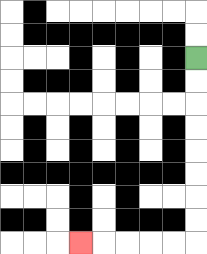{'start': '[8, 2]', 'end': '[3, 10]', 'path_directions': 'D,D,D,D,D,D,D,D,L,L,L,L,L', 'path_coordinates': '[[8, 2], [8, 3], [8, 4], [8, 5], [8, 6], [8, 7], [8, 8], [8, 9], [8, 10], [7, 10], [6, 10], [5, 10], [4, 10], [3, 10]]'}